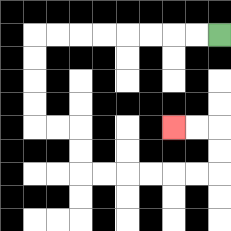{'start': '[9, 1]', 'end': '[7, 5]', 'path_directions': 'L,L,L,L,L,L,L,L,D,D,D,D,R,R,D,D,R,R,R,R,R,R,U,U,L,L', 'path_coordinates': '[[9, 1], [8, 1], [7, 1], [6, 1], [5, 1], [4, 1], [3, 1], [2, 1], [1, 1], [1, 2], [1, 3], [1, 4], [1, 5], [2, 5], [3, 5], [3, 6], [3, 7], [4, 7], [5, 7], [6, 7], [7, 7], [8, 7], [9, 7], [9, 6], [9, 5], [8, 5], [7, 5]]'}